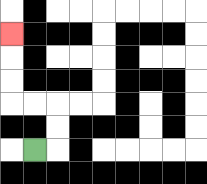{'start': '[1, 6]', 'end': '[0, 1]', 'path_directions': 'R,U,U,L,L,U,U,U', 'path_coordinates': '[[1, 6], [2, 6], [2, 5], [2, 4], [1, 4], [0, 4], [0, 3], [0, 2], [0, 1]]'}